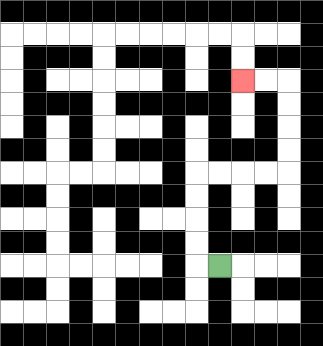{'start': '[9, 11]', 'end': '[10, 3]', 'path_directions': 'L,U,U,U,U,R,R,R,R,U,U,U,U,L,L', 'path_coordinates': '[[9, 11], [8, 11], [8, 10], [8, 9], [8, 8], [8, 7], [9, 7], [10, 7], [11, 7], [12, 7], [12, 6], [12, 5], [12, 4], [12, 3], [11, 3], [10, 3]]'}